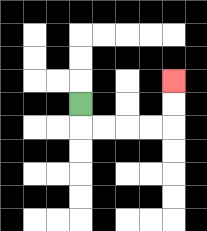{'start': '[3, 4]', 'end': '[7, 3]', 'path_directions': 'D,R,R,R,R,U,U', 'path_coordinates': '[[3, 4], [3, 5], [4, 5], [5, 5], [6, 5], [7, 5], [7, 4], [7, 3]]'}